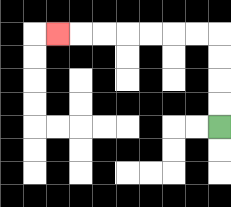{'start': '[9, 5]', 'end': '[2, 1]', 'path_directions': 'U,U,U,U,L,L,L,L,L,L,L', 'path_coordinates': '[[9, 5], [9, 4], [9, 3], [9, 2], [9, 1], [8, 1], [7, 1], [6, 1], [5, 1], [4, 1], [3, 1], [2, 1]]'}